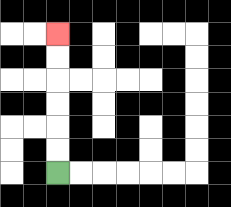{'start': '[2, 7]', 'end': '[2, 1]', 'path_directions': 'U,U,U,U,U,U', 'path_coordinates': '[[2, 7], [2, 6], [2, 5], [2, 4], [2, 3], [2, 2], [2, 1]]'}